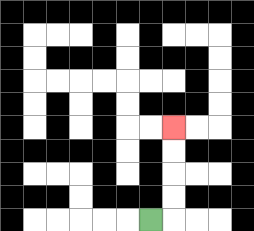{'start': '[6, 9]', 'end': '[7, 5]', 'path_directions': 'R,U,U,U,U', 'path_coordinates': '[[6, 9], [7, 9], [7, 8], [7, 7], [7, 6], [7, 5]]'}